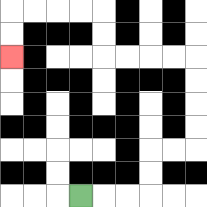{'start': '[3, 8]', 'end': '[0, 2]', 'path_directions': 'R,R,R,U,U,R,R,U,U,U,U,L,L,L,L,U,U,L,L,L,L,D,D', 'path_coordinates': '[[3, 8], [4, 8], [5, 8], [6, 8], [6, 7], [6, 6], [7, 6], [8, 6], [8, 5], [8, 4], [8, 3], [8, 2], [7, 2], [6, 2], [5, 2], [4, 2], [4, 1], [4, 0], [3, 0], [2, 0], [1, 0], [0, 0], [0, 1], [0, 2]]'}